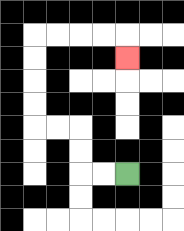{'start': '[5, 7]', 'end': '[5, 2]', 'path_directions': 'L,L,U,U,L,L,U,U,U,U,R,R,R,R,D', 'path_coordinates': '[[5, 7], [4, 7], [3, 7], [3, 6], [3, 5], [2, 5], [1, 5], [1, 4], [1, 3], [1, 2], [1, 1], [2, 1], [3, 1], [4, 1], [5, 1], [5, 2]]'}